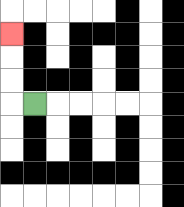{'start': '[1, 4]', 'end': '[0, 1]', 'path_directions': 'L,U,U,U', 'path_coordinates': '[[1, 4], [0, 4], [0, 3], [0, 2], [0, 1]]'}